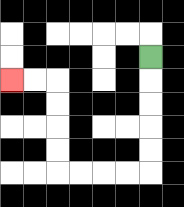{'start': '[6, 2]', 'end': '[0, 3]', 'path_directions': 'D,D,D,D,D,L,L,L,L,U,U,U,U,L,L', 'path_coordinates': '[[6, 2], [6, 3], [6, 4], [6, 5], [6, 6], [6, 7], [5, 7], [4, 7], [3, 7], [2, 7], [2, 6], [2, 5], [2, 4], [2, 3], [1, 3], [0, 3]]'}